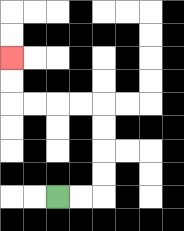{'start': '[2, 8]', 'end': '[0, 2]', 'path_directions': 'R,R,U,U,U,U,L,L,L,L,U,U', 'path_coordinates': '[[2, 8], [3, 8], [4, 8], [4, 7], [4, 6], [4, 5], [4, 4], [3, 4], [2, 4], [1, 4], [0, 4], [0, 3], [0, 2]]'}